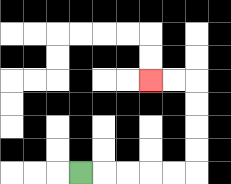{'start': '[3, 7]', 'end': '[6, 3]', 'path_directions': 'R,R,R,R,R,U,U,U,U,L,L', 'path_coordinates': '[[3, 7], [4, 7], [5, 7], [6, 7], [7, 7], [8, 7], [8, 6], [8, 5], [8, 4], [8, 3], [7, 3], [6, 3]]'}